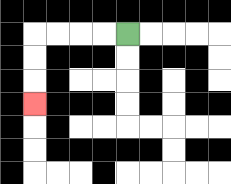{'start': '[5, 1]', 'end': '[1, 4]', 'path_directions': 'L,L,L,L,D,D,D', 'path_coordinates': '[[5, 1], [4, 1], [3, 1], [2, 1], [1, 1], [1, 2], [1, 3], [1, 4]]'}